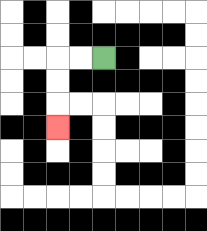{'start': '[4, 2]', 'end': '[2, 5]', 'path_directions': 'L,L,D,D,D', 'path_coordinates': '[[4, 2], [3, 2], [2, 2], [2, 3], [2, 4], [2, 5]]'}